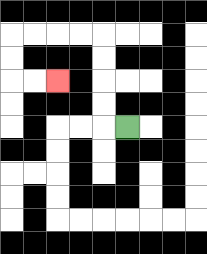{'start': '[5, 5]', 'end': '[2, 3]', 'path_directions': 'L,U,U,U,U,L,L,L,L,D,D,R,R', 'path_coordinates': '[[5, 5], [4, 5], [4, 4], [4, 3], [4, 2], [4, 1], [3, 1], [2, 1], [1, 1], [0, 1], [0, 2], [0, 3], [1, 3], [2, 3]]'}